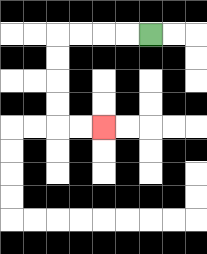{'start': '[6, 1]', 'end': '[4, 5]', 'path_directions': 'L,L,L,L,D,D,D,D,R,R', 'path_coordinates': '[[6, 1], [5, 1], [4, 1], [3, 1], [2, 1], [2, 2], [2, 3], [2, 4], [2, 5], [3, 5], [4, 5]]'}